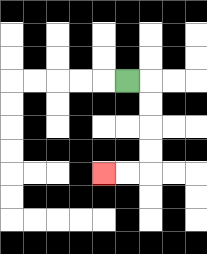{'start': '[5, 3]', 'end': '[4, 7]', 'path_directions': 'R,D,D,D,D,L,L', 'path_coordinates': '[[5, 3], [6, 3], [6, 4], [6, 5], [6, 6], [6, 7], [5, 7], [4, 7]]'}